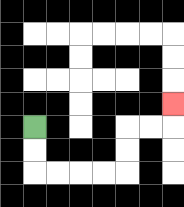{'start': '[1, 5]', 'end': '[7, 4]', 'path_directions': 'D,D,R,R,R,R,U,U,R,R,U', 'path_coordinates': '[[1, 5], [1, 6], [1, 7], [2, 7], [3, 7], [4, 7], [5, 7], [5, 6], [5, 5], [6, 5], [7, 5], [7, 4]]'}